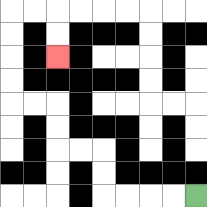{'start': '[8, 8]', 'end': '[2, 2]', 'path_directions': 'L,L,L,L,U,U,L,L,U,U,L,L,U,U,U,U,R,R,D,D', 'path_coordinates': '[[8, 8], [7, 8], [6, 8], [5, 8], [4, 8], [4, 7], [4, 6], [3, 6], [2, 6], [2, 5], [2, 4], [1, 4], [0, 4], [0, 3], [0, 2], [0, 1], [0, 0], [1, 0], [2, 0], [2, 1], [2, 2]]'}